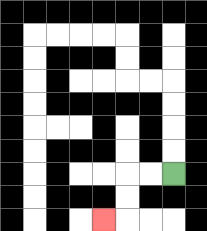{'start': '[7, 7]', 'end': '[4, 9]', 'path_directions': 'L,L,D,D,L', 'path_coordinates': '[[7, 7], [6, 7], [5, 7], [5, 8], [5, 9], [4, 9]]'}